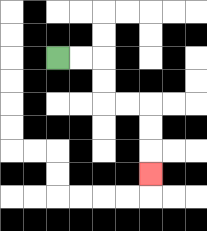{'start': '[2, 2]', 'end': '[6, 7]', 'path_directions': 'R,R,D,D,R,R,D,D,D', 'path_coordinates': '[[2, 2], [3, 2], [4, 2], [4, 3], [4, 4], [5, 4], [6, 4], [6, 5], [6, 6], [6, 7]]'}